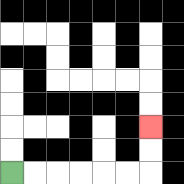{'start': '[0, 7]', 'end': '[6, 5]', 'path_directions': 'R,R,R,R,R,R,U,U', 'path_coordinates': '[[0, 7], [1, 7], [2, 7], [3, 7], [4, 7], [5, 7], [6, 7], [6, 6], [6, 5]]'}